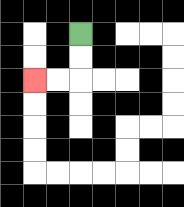{'start': '[3, 1]', 'end': '[1, 3]', 'path_directions': 'D,D,L,L', 'path_coordinates': '[[3, 1], [3, 2], [3, 3], [2, 3], [1, 3]]'}